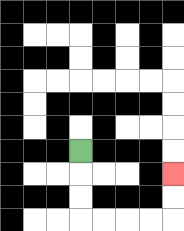{'start': '[3, 6]', 'end': '[7, 7]', 'path_directions': 'D,D,D,R,R,R,R,U,U', 'path_coordinates': '[[3, 6], [3, 7], [3, 8], [3, 9], [4, 9], [5, 9], [6, 9], [7, 9], [7, 8], [7, 7]]'}